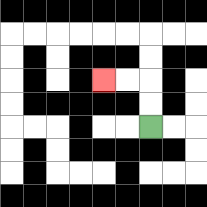{'start': '[6, 5]', 'end': '[4, 3]', 'path_directions': 'U,U,L,L', 'path_coordinates': '[[6, 5], [6, 4], [6, 3], [5, 3], [4, 3]]'}